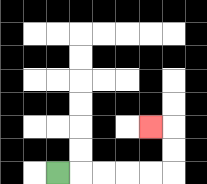{'start': '[2, 7]', 'end': '[6, 5]', 'path_directions': 'R,R,R,R,R,U,U,L', 'path_coordinates': '[[2, 7], [3, 7], [4, 7], [5, 7], [6, 7], [7, 7], [7, 6], [7, 5], [6, 5]]'}